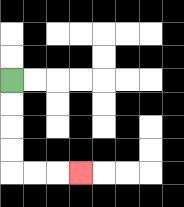{'start': '[0, 3]', 'end': '[3, 7]', 'path_directions': 'D,D,D,D,R,R,R', 'path_coordinates': '[[0, 3], [0, 4], [0, 5], [0, 6], [0, 7], [1, 7], [2, 7], [3, 7]]'}